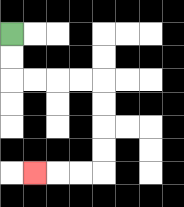{'start': '[0, 1]', 'end': '[1, 7]', 'path_directions': 'D,D,R,R,R,R,D,D,D,D,L,L,L', 'path_coordinates': '[[0, 1], [0, 2], [0, 3], [1, 3], [2, 3], [3, 3], [4, 3], [4, 4], [4, 5], [4, 6], [4, 7], [3, 7], [2, 7], [1, 7]]'}